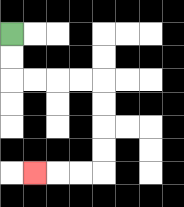{'start': '[0, 1]', 'end': '[1, 7]', 'path_directions': 'D,D,R,R,R,R,D,D,D,D,L,L,L', 'path_coordinates': '[[0, 1], [0, 2], [0, 3], [1, 3], [2, 3], [3, 3], [4, 3], [4, 4], [4, 5], [4, 6], [4, 7], [3, 7], [2, 7], [1, 7]]'}